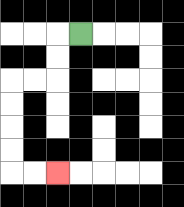{'start': '[3, 1]', 'end': '[2, 7]', 'path_directions': 'L,D,D,L,L,D,D,D,D,R,R', 'path_coordinates': '[[3, 1], [2, 1], [2, 2], [2, 3], [1, 3], [0, 3], [0, 4], [0, 5], [0, 6], [0, 7], [1, 7], [2, 7]]'}